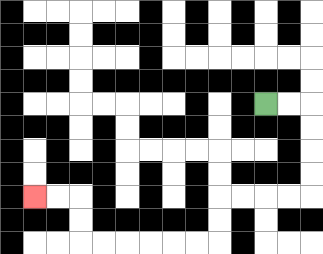{'start': '[11, 4]', 'end': '[1, 8]', 'path_directions': 'R,R,D,D,D,D,L,L,L,L,D,D,L,L,L,L,L,L,U,U,L,L', 'path_coordinates': '[[11, 4], [12, 4], [13, 4], [13, 5], [13, 6], [13, 7], [13, 8], [12, 8], [11, 8], [10, 8], [9, 8], [9, 9], [9, 10], [8, 10], [7, 10], [6, 10], [5, 10], [4, 10], [3, 10], [3, 9], [3, 8], [2, 8], [1, 8]]'}